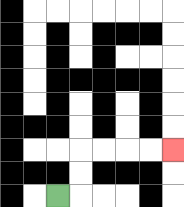{'start': '[2, 8]', 'end': '[7, 6]', 'path_directions': 'R,U,U,R,R,R,R', 'path_coordinates': '[[2, 8], [3, 8], [3, 7], [3, 6], [4, 6], [5, 6], [6, 6], [7, 6]]'}